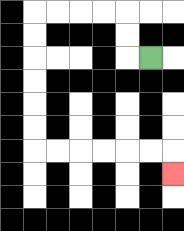{'start': '[6, 2]', 'end': '[7, 7]', 'path_directions': 'L,U,U,L,L,L,L,D,D,D,D,D,D,R,R,R,R,R,R,D', 'path_coordinates': '[[6, 2], [5, 2], [5, 1], [5, 0], [4, 0], [3, 0], [2, 0], [1, 0], [1, 1], [1, 2], [1, 3], [1, 4], [1, 5], [1, 6], [2, 6], [3, 6], [4, 6], [5, 6], [6, 6], [7, 6], [7, 7]]'}